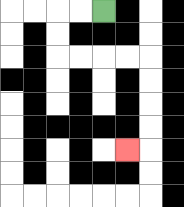{'start': '[4, 0]', 'end': '[5, 6]', 'path_directions': 'L,L,D,D,R,R,R,R,D,D,D,D,L', 'path_coordinates': '[[4, 0], [3, 0], [2, 0], [2, 1], [2, 2], [3, 2], [4, 2], [5, 2], [6, 2], [6, 3], [6, 4], [6, 5], [6, 6], [5, 6]]'}